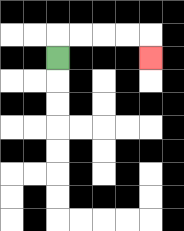{'start': '[2, 2]', 'end': '[6, 2]', 'path_directions': 'U,R,R,R,R,D', 'path_coordinates': '[[2, 2], [2, 1], [3, 1], [4, 1], [5, 1], [6, 1], [6, 2]]'}